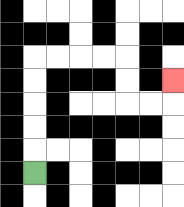{'start': '[1, 7]', 'end': '[7, 3]', 'path_directions': 'U,U,U,U,U,R,R,R,R,D,D,R,R,U', 'path_coordinates': '[[1, 7], [1, 6], [1, 5], [1, 4], [1, 3], [1, 2], [2, 2], [3, 2], [4, 2], [5, 2], [5, 3], [5, 4], [6, 4], [7, 4], [7, 3]]'}